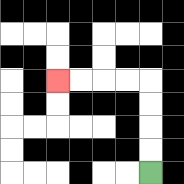{'start': '[6, 7]', 'end': '[2, 3]', 'path_directions': 'U,U,U,U,L,L,L,L', 'path_coordinates': '[[6, 7], [6, 6], [6, 5], [6, 4], [6, 3], [5, 3], [4, 3], [3, 3], [2, 3]]'}